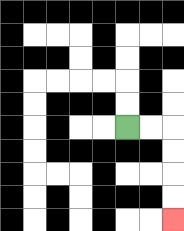{'start': '[5, 5]', 'end': '[7, 9]', 'path_directions': 'R,R,D,D,D,D', 'path_coordinates': '[[5, 5], [6, 5], [7, 5], [7, 6], [7, 7], [7, 8], [7, 9]]'}